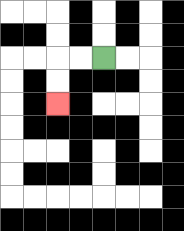{'start': '[4, 2]', 'end': '[2, 4]', 'path_directions': 'L,L,D,D', 'path_coordinates': '[[4, 2], [3, 2], [2, 2], [2, 3], [2, 4]]'}